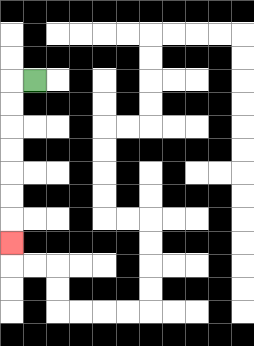{'start': '[1, 3]', 'end': '[0, 10]', 'path_directions': 'L,D,D,D,D,D,D,D', 'path_coordinates': '[[1, 3], [0, 3], [0, 4], [0, 5], [0, 6], [0, 7], [0, 8], [0, 9], [0, 10]]'}